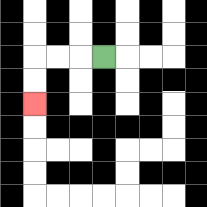{'start': '[4, 2]', 'end': '[1, 4]', 'path_directions': 'L,L,L,D,D', 'path_coordinates': '[[4, 2], [3, 2], [2, 2], [1, 2], [1, 3], [1, 4]]'}